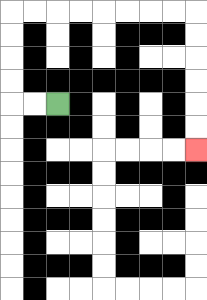{'start': '[2, 4]', 'end': '[8, 6]', 'path_directions': 'L,L,U,U,U,U,R,R,R,R,R,R,R,R,D,D,D,D,D,D', 'path_coordinates': '[[2, 4], [1, 4], [0, 4], [0, 3], [0, 2], [0, 1], [0, 0], [1, 0], [2, 0], [3, 0], [4, 0], [5, 0], [6, 0], [7, 0], [8, 0], [8, 1], [8, 2], [8, 3], [8, 4], [8, 5], [8, 6]]'}